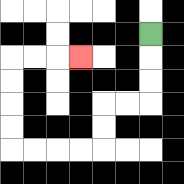{'start': '[6, 1]', 'end': '[3, 2]', 'path_directions': 'D,D,D,L,L,D,D,L,L,L,L,U,U,U,U,R,R,R', 'path_coordinates': '[[6, 1], [6, 2], [6, 3], [6, 4], [5, 4], [4, 4], [4, 5], [4, 6], [3, 6], [2, 6], [1, 6], [0, 6], [0, 5], [0, 4], [0, 3], [0, 2], [1, 2], [2, 2], [3, 2]]'}